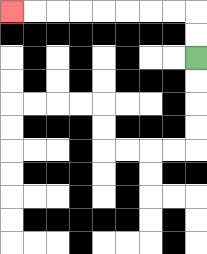{'start': '[8, 2]', 'end': '[0, 0]', 'path_directions': 'U,U,L,L,L,L,L,L,L,L', 'path_coordinates': '[[8, 2], [8, 1], [8, 0], [7, 0], [6, 0], [5, 0], [4, 0], [3, 0], [2, 0], [1, 0], [0, 0]]'}